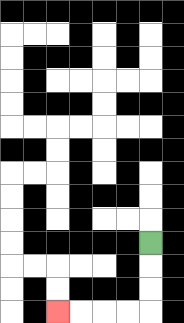{'start': '[6, 10]', 'end': '[2, 13]', 'path_directions': 'D,D,D,L,L,L,L', 'path_coordinates': '[[6, 10], [6, 11], [6, 12], [6, 13], [5, 13], [4, 13], [3, 13], [2, 13]]'}